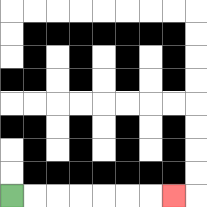{'start': '[0, 8]', 'end': '[7, 8]', 'path_directions': 'R,R,R,R,R,R,R', 'path_coordinates': '[[0, 8], [1, 8], [2, 8], [3, 8], [4, 8], [5, 8], [6, 8], [7, 8]]'}